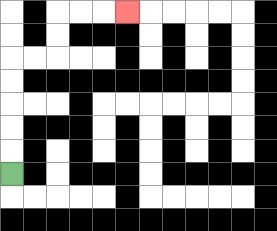{'start': '[0, 7]', 'end': '[5, 0]', 'path_directions': 'U,U,U,U,U,R,R,U,U,R,R,R', 'path_coordinates': '[[0, 7], [0, 6], [0, 5], [0, 4], [0, 3], [0, 2], [1, 2], [2, 2], [2, 1], [2, 0], [3, 0], [4, 0], [5, 0]]'}